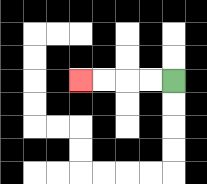{'start': '[7, 3]', 'end': '[3, 3]', 'path_directions': 'L,L,L,L', 'path_coordinates': '[[7, 3], [6, 3], [5, 3], [4, 3], [3, 3]]'}